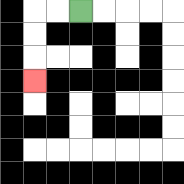{'start': '[3, 0]', 'end': '[1, 3]', 'path_directions': 'L,L,D,D,D', 'path_coordinates': '[[3, 0], [2, 0], [1, 0], [1, 1], [1, 2], [1, 3]]'}